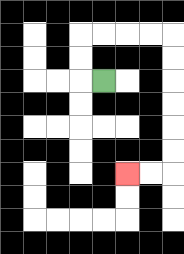{'start': '[4, 3]', 'end': '[5, 7]', 'path_directions': 'L,U,U,R,R,R,R,D,D,D,D,D,D,L,L', 'path_coordinates': '[[4, 3], [3, 3], [3, 2], [3, 1], [4, 1], [5, 1], [6, 1], [7, 1], [7, 2], [7, 3], [7, 4], [7, 5], [7, 6], [7, 7], [6, 7], [5, 7]]'}